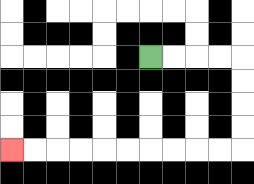{'start': '[6, 2]', 'end': '[0, 6]', 'path_directions': 'R,R,R,R,D,D,D,D,L,L,L,L,L,L,L,L,L,L', 'path_coordinates': '[[6, 2], [7, 2], [8, 2], [9, 2], [10, 2], [10, 3], [10, 4], [10, 5], [10, 6], [9, 6], [8, 6], [7, 6], [6, 6], [5, 6], [4, 6], [3, 6], [2, 6], [1, 6], [0, 6]]'}